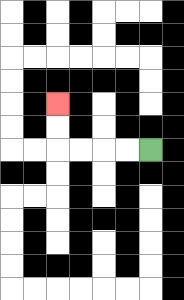{'start': '[6, 6]', 'end': '[2, 4]', 'path_directions': 'L,L,L,L,U,U', 'path_coordinates': '[[6, 6], [5, 6], [4, 6], [3, 6], [2, 6], [2, 5], [2, 4]]'}